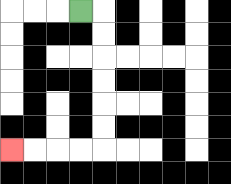{'start': '[3, 0]', 'end': '[0, 6]', 'path_directions': 'R,D,D,D,D,D,D,L,L,L,L', 'path_coordinates': '[[3, 0], [4, 0], [4, 1], [4, 2], [4, 3], [4, 4], [4, 5], [4, 6], [3, 6], [2, 6], [1, 6], [0, 6]]'}